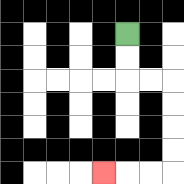{'start': '[5, 1]', 'end': '[4, 7]', 'path_directions': 'D,D,R,R,D,D,D,D,L,L,L', 'path_coordinates': '[[5, 1], [5, 2], [5, 3], [6, 3], [7, 3], [7, 4], [7, 5], [7, 6], [7, 7], [6, 7], [5, 7], [4, 7]]'}